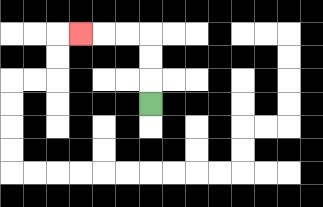{'start': '[6, 4]', 'end': '[3, 1]', 'path_directions': 'U,U,U,L,L,L', 'path_coordinates': '[[6, 4], [6, 3], [6, 2], [6, 1], [5, 1], [4, 1], [3, 1]]'}